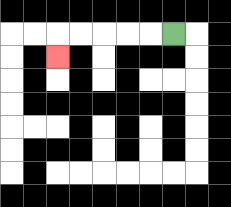{'start': '[7, 1]', 'end': '[2, 2]', 'path_directions': 'L,L,L,L,L,D', 'path_coordinates': '[[7, 1], [6, 1], [5, 1], [4, 1], [3, 1], [2, 1], [2, 2]]'}